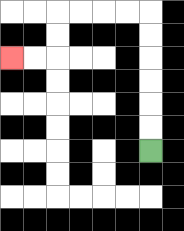{'start': '[6, 6]', 'end': '[0, 2]', 'path_directions': 'U,U,U,U,U,U,L,L,L,L,D,D,L,L', 'path_coordinates': '[[6, 6], [6, 5], [6, 4], [6, 3], [6, 2], [6, 1], [6, 0], [5, 0], [4, 0], [3, 0], [2, 0], [2, 1], [2, 2], [1, 2], [0, 2]]'}